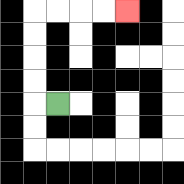{'start': '[2, 4]', 'end': '[5, 0]', 'path_directions': 'L,U,U,U,U,R,R,R,R', 'path_coordinates': '[[2, 4], [1, 4], [1, 3], [1, 2], [1, 1], [1, 0], [2, 0], [3, 0], [4, 0], [5, 0]]'}